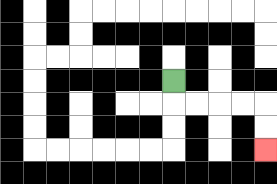{'start': '[7, 3]', 'end': '[11, 6]', 'path_directions': 'D,R,R,R,R,D,D', 'path_coordinates': '[[7, 3], [7, 4], [8, 4], [9, 4], [10, 4], [11, 4], [11, 5], [11, 6]]'}